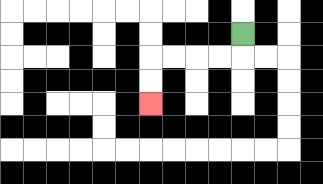{'start': '[10, 1]', 'end': '[6, 4]', 'path_directions': 'D,L,L,L,L,D,D', 'path_coordinates': '[[10, 1], [10, 2], [9, 2], [8, 2], [7, 2], [6, 2], [6, 3], [6, 4]]'}